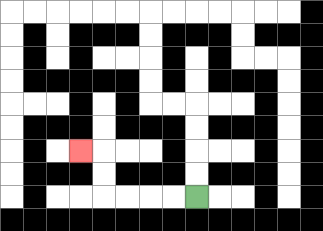{'start': '[8, 8]', 'end': '[3, 6]', 'path_directions': 'L,L,L,L,U,U,L', 'path_coordinates': '[[8, 8], [7, 8], [6, 8], [5, 8], [4, 8], [4, 7], [4, 6], [3, 6]]'}